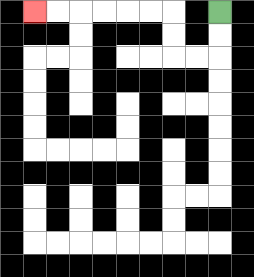{'start': '[9, 0]', 'end': '[1, 0]', 'path_directions': 'D,D,L,L,U,U,L,L,L,L,L,L', 'path_coordinates': '[[9, 0], [9, 1], [9, 2], [8, 2], [7, 2], [7, 1], [7, 0], [6, 0], [5, 0], [4, 0], [3, 0], [2, 0], [1, 0]]'}